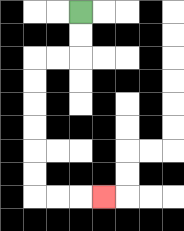{'start': '[3, 0]', 'end': '[4, 8]', 'path_directions': 'D,D,L,L,D,D,D,D,D,D,R,R,R', 'path_coordinates': '[[3, 0], [3, 1], [3, 2], [2, 2], [1, 2], [1, 3], [1, 4], [1, 5], [1, 6], [1, 7], [1, 8], [2, 8], [3, 8], [4, 8]]'}